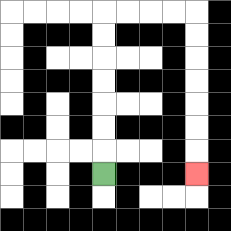{'start': '[4, 7]', 'end': '[8, 7]', 'path_directions': 'U,U,U,U,U,U,U,R,R,R,R,D,D,D,D,D,D,D', 'path_coordinates': '[[4, 7], [4, 6], [4, 5], [4, 4], [4, 3], [4, 2], [4, 1], [4, 0], [5, 0], [6, 0], [7, 0], [8, 0], [8, 1], [8, 2], [8, 3], [8, 4], [8, 5], [8, 6], [8, 7]]'}